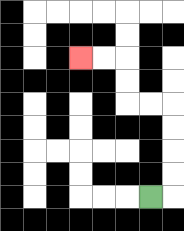{'start': '[6, 8]', 'end': '[3, 2]', 'path_directions': 'R,U,U,U,U,L,L,U,U,L,L', 'path_coordinates': '[[6, 8], [7, 8], [7, 7], [7, 6], [7, 5], [7, 4], [6, 4], [5, 4], [5, 3], [5, 2], [4, 2], [3, 2]]'}